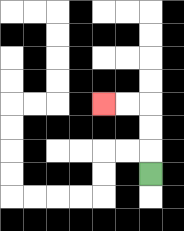{'start': '[6, 7]', 'end': '[4, 4]', 'path_directions': 'U,U,U,L,L', 'path_coordinates': '[[6, 7], [6, 6], [6, 5], [6, 4], [5, 4], [4, 4]]'}